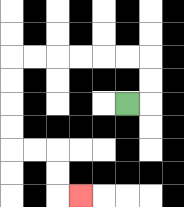{'start': '[5, 4]', 'end': '[3, 8]', 'path_directions': 'R,U,U,L,L,L,L,L,L,D,D,D,D,R,R,D,D,R', 'path_coordinates': '[[5, 4], [6, 4], [6, 3], [6, 2], [5, 2], [4, 2], [3, 2], [2, 2], [1, 2], [0, 2], [0, 3], [0, 4], [0, 5], [0, 6], [1, 6], [2, 6], [2, 7], [2, 8], [3, 8]]'}